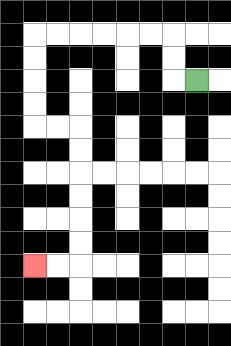{'start': '[8, 3]', 'end': '[1, 11]', 'path_directions': 'L,U,U,L,L,L,L,L,L,D,D,D,D,R,R,D,D,D,D,D,D,L,L', 'path_coordinates': '[[8, 3], [7, 3], [7, 2], [7, 1], [6, 1], [5, 1], [4, 1], [3, 1], [2, 1], [1, 1], [1, 2], [1, 3], [1, 4], [1, 5], [2, 5], [3, 5], [3, 6], [3, 7], [3, 8], [3, 9], [3, 10], [3, 11], [2, 11], [1, 11]]'}